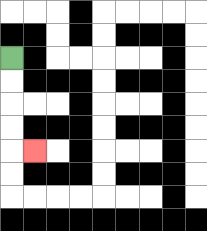{'start': '[0, 2]', 'end': '[1, 6]', 'path_directions': 'D,D,D,D,R', 'path_coordinates': '[[0, 2], [0, 3], [0, 4], [0, 5], [0, 6], [1, 6]]'}